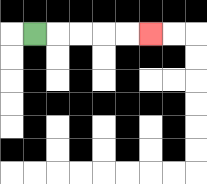{'start': '[1, 1]', 'end': '[6, 1]', 'path_directions': 'R,R,R,R,R', 'path_coordinates': '[[1, 1], [2, 1], [3, 1], [4, 1], [5, 1], [6, 1]]'}